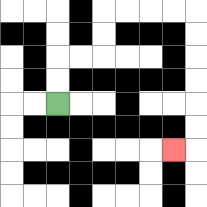{'start': '[2, 4]', 'end': '[7, 6]', 'path_directions': 'U,U,R,R,U,U,R,R,R,R,D,D,D,D,D,D,L', 'path_coordinates': '[[2, 4], [2, 3], [2, 2], [3, 2], [4, 2], [4, 1], [4, 0], [5, 0], [6, 0], [7, 0], [8, 0], [8, 1], [8, 2], [8, 3], [8, 4], [8, 5], [8, 6], [7, 6]]'}